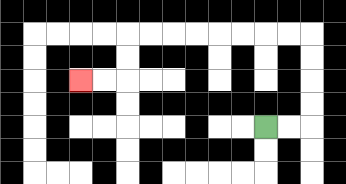{'start': '[11, 5]', 'end': '[3, 3]', 'path_directions': 'R,R,U,U,U,U,L,L,L,L,L,L,L,L,D,D,L,L', 'path_coordinates': '[[11, 5], [12, 5], [13, 5], [13, 4], [13, 3], [13, 2], [13, 1], [12, 1], [11, 1], [10, 1], [9, 1], [8, 1], [7, 1], [6, 1], [5, 1], [5, 2], [5, 3], [4, 3], [3, 3]]'}